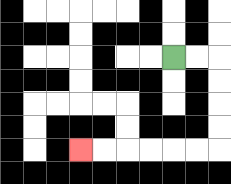{'start': '[7, 2]', 'end': '[3, 6]', 'path_directions': 'R,R,D,D,D,D,L,L,L,L,L,L', 'path_coordinates': '[[7, 2], [8, 2], [9, 2], [9, 3], [9, 4], [9, 5], [9, 6], [8, 6], [7, 6], [6, 6], [5, 6], [4, 6], [3, 6]]'}